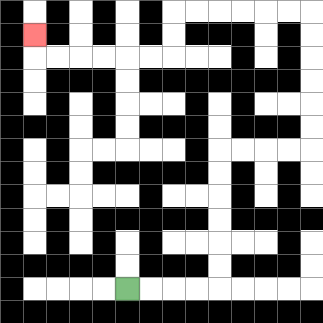{'start': '[5, 12]', 'end': '[1, 1]', 'path_directions': 'R,R,R,R,U,U,U,U,U,U,R,R,R,R,U,U,U,U,U,U,L,L,L,L,L,L,D,D,L,L,L,L,L,L,U', 'path_coordinates': '[[5, 12], [6, 12], [7, 12], [8, 12], [9, 12], [9, 11], [9, 10], [9, 9], [9, 8], [9, 7], [9, 6], [10, 6], [11, 6], [12, 6], [13, 6], [13, 5], [13, 4], [13, 3], [13, 2], [13, 1], [13, 0], [12, 0], [11, 0], [10, 0], [9, 0], [8, 0], [7, 0], [7, 1], [7, 2], [6, 2], [5, 2], [4, 2], [3, 2], [2, 2], [1, 2], [1, 1]]'}